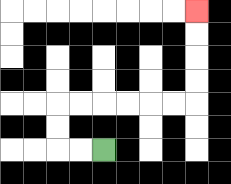{'start': '[4, 6]', 'end': '[8, 0]', 'path_directions': 'L,L,U,U,R,R,R,R,R,R,U,U,U,U', 'path_coordinates': '[[4, 6], [3, 6], [2, 6], [2, 5], [2, 4], [3, 4], [4, 4], [5, 4], [6, 4], [7, 4], [8, 4], [8, 3], [8, 2], [8, 1], [8, 0]]'}